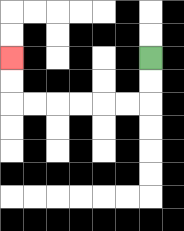{'start': '[6, 2]', 'end': '[0, 2]', 'path_directions': 'D,D,L,L,L,L,L,L,U,U', 'path_coordinates': '[[6, 2], [6, 3], [6, 4], [5, 4], [4, 4], [3, 4], [2, 4], [1, 4], [0, 4], [0, 3], [0, 2]]'}